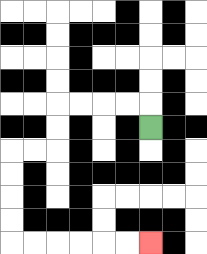{'start': '[6, 5]', 'end': '[6, 10]', 'path_directions': 'U,L,L,L,L,D,D,L,L,D,D,D,D,R,R,R,R,R,R', 'path_coordinates': '[[6, 5], [6, 4], [5, 4], [4, 4], [3, 4], [2, 4], [2, 5], [2, 6], [1, 6], [0, 6], [0, 7], [0, 8], [0, 9], [0, 10], [1, 10], [2, 10], [3, 10], [4, 10], [5, 10], [6, 10]]'}